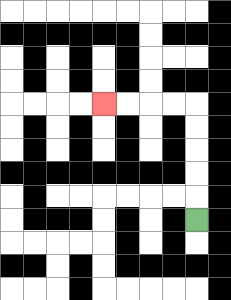{'start': '[8, 9]', 'end': '[4, 4]', 'path_directions': 'U,U,U,U,U,L,L,L,L', 'path_coordinates': '[[8, 9], [8, 8], [8, 7], [8, 6], [8, 5], [8, 4], [7, 4], [6, 4], [5, 4], [4, 4]]'}